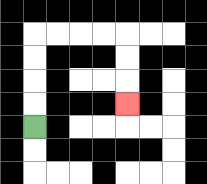{'start': '[1, 5]', 'end': '[5, 4]', 'path_directions': 'U,U,U,U,R,R,R,R,D,D,D', 'path_coordinates': '[[1, 5], [1, 4], [1, 3], [1, 2], [1, 1], [2, 1], [3, 1], [4, 1], [5, 1], [5, 2], [5, 3], [5, 4]]'}